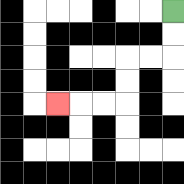{'start': '[7, 0]', 'end': '[2, 4]', 'path_directions': 'D,D,L,L,D,D,L,L,L', 'path_coordinates': '[[7, 0], [7, 1], [7, 2], [6, 2], [5, 2], [5, 3], [5, 4], [4, 4], [3, 4], [2, 4]]'}